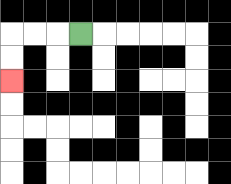{'start': '[3, 1]', 'end': '[0, 3]', 'path_directions': 'L,L,L,D,D', 'path_coordinates': '[[3, 1], [2, 1], [1, 1], [0, 1], [0, 2], [0, 3]]'}